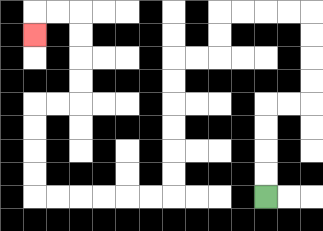{'start': '[11, 8]', 'end': '[1, 1]', 'path_directions': 'U,U,U,U,R,R,U,U,U,U,L,L,L,L,D,D,L,L,D,D,D,D,D,D,L,L,L,L,L,L,U,U,U,U,R,R,U,U,U,U,L,L,D', 'path_coordinates': '[[11, 8], [11, 7], [11, 6], [11, 5], [11, 4], [12, 4], [13, 4], [13, 3], [13, 2], [13, 1], [13, 0], [12, 0], [11, 0], [10, 0], [9, 0], [9, 1], [9, 2], [8, 2], [7, 2], [7, 3], [7, 4], [7, 5], [7, 6], [7, 7], [7, 8], [6, 8], [5, 8], [4, 8], [3, 8], [2, 8], [1, 8], [1, 7], [1, 6], [1, 5], [1, 4], [2, 4], [3, 4], [3, 3], [3, 2], [3, 1], [3, 0], [2, 0], [1, 0], [1, 1]]'}